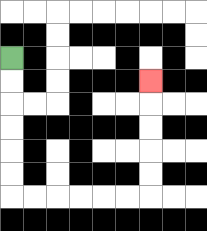{'start': '[0, 2]', 'end': '[6, 3]', 'path_directions': 'D,D,D,D,D,D,R,R,R,R,R,R,U,U,U,U,U', 'path_coordinates': '[[0, 2], [0, 3], [0, 4], [0, 5], [0, 6], [0, 7], [0, 8], [1, 8], [2, 8], [3, 8], [4, 8], [5, 8], [6, 8], [6, 7], [6, 6], [6, 5], [6, 4], [6, 3]]'}